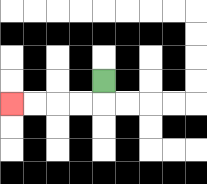{'start': '[4, 3]', 'end': '[0, 4]', 'path_directions': 'D,L,L,L,L', 'path_coordinates': '[[4, 3], [4, 4], [3, 4], [2, 4], [1, 4], [0, 4]]'}